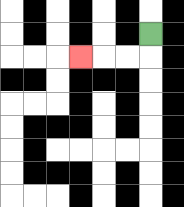{'start': '[6, 1]', 'end': '[3, 2]', 'path_directions': 'D,L,L,L', 'path_coordinates': '[[6, 1], [6, 2], [5, 2], [4, 2], [3, 2]]'}